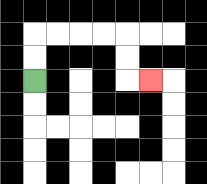{'start': '[1, 3]', 'end': '[6, 3]', 'path_directions': 'U,U,R,R,R,R,D,D,R', 'path_coordinates': '[[1, 3], [1, 2], [1, 1], [2, 1], [3, 1], [4, 1], [5, 1], [5, 2], [5, 3], [6, 3]]'}